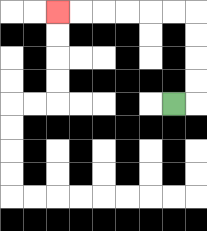{'start': '[7, 4]', 'end': '[2, 0]', 'path_directions': 'R,U,U,U,U,L,L,L,L,L,L', 'path_coordinates': '[[7, 4], [8, 4], [8, 3], [8, 2], [8, 1], [8, 0], [7, 0], [6, 0], [5, 0], [4, 0], [3, 0], [2, 0]]'}